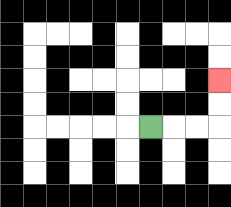{'start': '[6, 5]', 'end': '[9, 3]', 'path_directions': 'R,R,R,U,U', 'path_coordinates': '[[6, 5], [7, 5], [8, 5], [9, 5], [9, 4], [9, 3]]'}